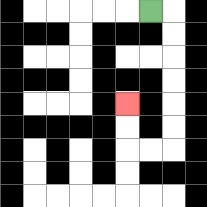{'start': '[6, 0]', 'end': '[5, 4]', 'path_directions': 'R,D,D,D,D,D,D,L,L,U,U', 'path_coordinates': '[[6, 0], [7, 0], [7, 1], [7, 2], [7, 3], [7, 4], [7, 5], [7, 6], [6, 6], [5, 6], [5, 5], [5, 4]]'}